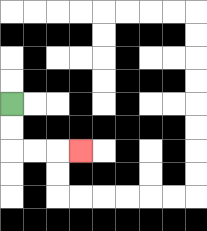{'start': '[0, 4]', 'end': '[3, 6]', 'path_directions': 'D,D,R,R,R', 'path_coordinates': '[[0, 4], [0, 5], [0, 6], [1, 6], [2, 6], [3, 6]]'}